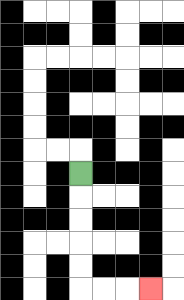{'start': '[3, 7]', 'end': '[6, 12]', 'path_directions': 'D,D,D,D,D,R,R,R', 'path_coordinates': '[[3, 7], [3, 8], [3, 9], [3, 10], [3, 11], [3, 12], [4, 12], [5, 12], [6, 12]]'}